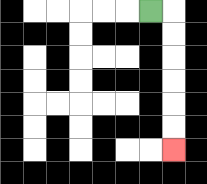{'start': '[6, 0]', 'end': '[7, 6]', 'path_directions': 'R,D,D,D,D,D,D', 'path_coordinates': '[[6, 0], [7, 0], [7, 1], [7, 2], [7, 3], [7, 4], [7, 5], [7, 6]]'}